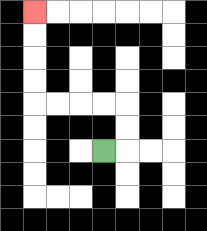{'start': '[4, 6]', 'end': '[1, 0]', 'path_directions': 'R,U,U,L,L,L,L,U,U,U,U', 'path_coordinates': '[[4, 6], [5, 6], [5, 5], [5, 4], [4, 4], [3, 4], [2, 4], [1, 4], [1, 3], [1, 2], [1, 1], [1, 0]]'}